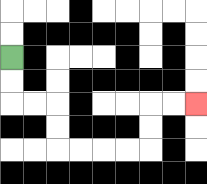{'start': '[0, 2]', 'end': '[8, 4]', 'path_directions': 'D,D,R,R,D,D,R,R,R,R,U,U,R,R', 'path_coordinates': '[[0, 2], [0, 3], [0, 4], [1, 4], [2, 4], [2, 5], [2, 6], [3, 6], [4, 6], [5, 6], [6, 6], [6, 5], [6, 4], [7, 4], [8, 4]]'}